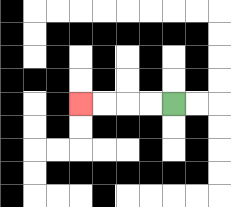{'start': '[7, 4]', 'end': '[3, 4]', 'path_directions': 'L,L,L,L', 'path_coordinates': '[[7, 4], [6, 4], [5, 4], [4, 4], [3, 4]]'}